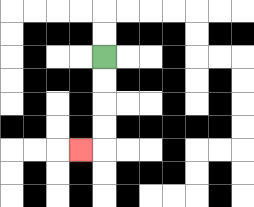{'start': '[4, 2]', 'end': '[3, 6]', 'path_directions': 'D,D,D,D,L', 'path_coordinates': '[[4, 2], [4, 3], [4, 4], [4, 5], [4, 6], [3, 6]]'}